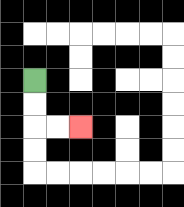{'start': '[1, 3]', 'end': '[3, 5]', 'path_directions': 'D,D,R,R', 'path_coordinates': '[[1, 3], [1, 4], [1, 5], [2, 5], [3, 5]]'}